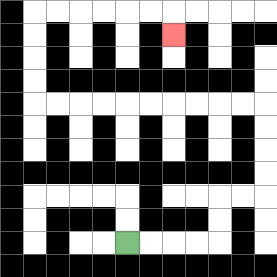{'start': '[5, 10]', 'end': '[7, 1]', 'path_directions': 'R,R,R,R,U,U,R,R,U,U,U,U,L,L,L,L,L,L,L,L,L,L,U,U,U,U,R,R,R,R,R,R,D', 'path_coordinates': '[[5, 10], [6, 10], [7, 10], [8, 10], [9, 10], [9, 9], [9, 8], [10, 8], [11, 8], [11, 7], [11, 6], [11, 5], [11, 4], [10, 4], [9, 4], [8, 4], [7, 4], [6, 4], [5, 4], [4, 4], [3, 4], [2, 4], [1, 4], [1, 3], [1, 2], [1, 1], [1, 0], [2, 0], [3, 0], [4, 0], [5, 0], [6, 0], [7, 0], [7, 1]]'}